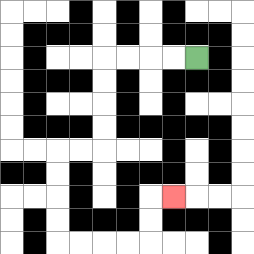{'start': '[8, 2]', 'end': '[7, 8]', 'path_directions': 'L,L,L,L,D,D,D,D,L,L,D,D,D,D,R,R,R,R,U,U,R', 'path_coordinates': '[[8, 2], [7, 2], [6, 2], [5, 2], [4, 2], [4, 3], [4, 4], [4, 5], [4, 6], [3, 6], [2, 6], [2, 7], [2, 8], [2, 9], [2, 10], [3, 10], [4, 10], [5, 10], [6, 10], [6, 9], [6, 8], [7, 8]]'}